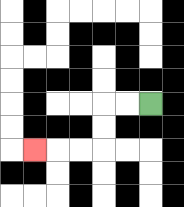{'start': '[6, 4]', 'end': '[1, 6]', 'path_directions': 'L,L,D,D,L,L,L', 'path_coordinates': '[[6, 4], [5, 4], [4, 4], [4, 5], [4, 6], [3, 6], [2, 6], [1, 6]]'}